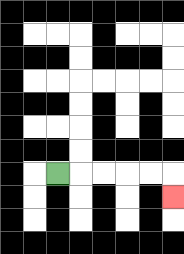{'start': '[2, 7]', 'end': '[7, 8]', 'path_directions': 'R,R,R,R,R,D', 'path_coordinates': '[[2, 7], [3, 7], [4, 7], [5, 7], [6, 7], [7, 7], [7, 8]]'}